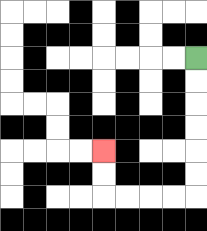{'start': '[8, 2]', 'end': '[4, 6]', 'path_directions': 'D,D,D,D,D,D,L,L,L,L,U,U', 'path_coordinates': '[[8, 2], [8, 3], [8, 4], [8, 5], [8, 6], [8, 7], [8, 8], [7, 8], [6, 8], [5, 8], [4, 8], [4, 7], [4, 6]]'}